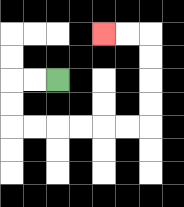{'start': '[2, 3]', 'end': '[4, 1]', 'path_directions': 'L,L,D,D,R,R,R,R,R,R,U,U,U,U,L,L', 'path_coordinates': '[[2, 3], [1, 3], [0, 3], [0, 4], [0, 5], [1, 5], [2, 5], [3, 5], [4, 5], [5, 5], [6, 5], [6, 4], [6, 3], [6, 2], [6, 1], [5, 1], [4, 1]]'}